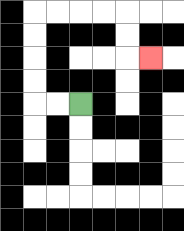{'start': '[3, 4]', 'end': '[6, 2]', 'path_directions': 'L,L,U,U,U,U,R,R,R,R,D,D,R', 'path_coordinates': '[[3, 4], [2, 4], [1, 4], [1, 3], [1, 2], [1, 1], [1, 0], [2, 0], [3, 0], [4, 0], [5, 0], [5, 1], [5, 2], [6, 2]]'}